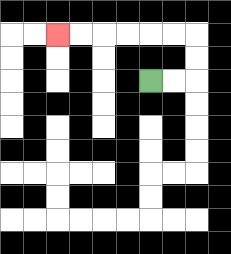{'start': '[6, 3]', 'end': '[2, 1]', 'path_directions': 'R,R,U,U,L,L,L,L,L,L', 'path_coordinates': '[[6, 3], [7, 3], [8, 3], [8, 2], [8, 1], [7, 1], [6, 1], [5, 1], [4, 1], [3, 1], [2, 1]]'}